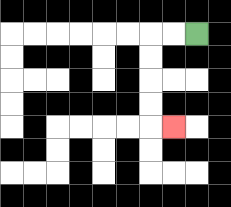{'start': '[8, 1]', 'end': '[7, 5]', 'path_directions': 'L,L,D,D,D,D,R', 'path_coordinates': '[[8, 1], [7, 1], [6, 1], [6, 2], [6, 3], [6, 4], [6, 5], [7, 5]]'}